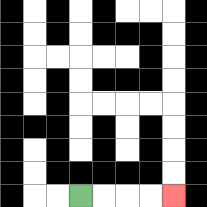{'start': '[3, 8]', 'end': '[7, 8]', 'path_directions': 'R,R,R,R', 'path_coordinates': '[[3, 8], [4, 8], [5, 8], [6, 8], [7, 8]]'}